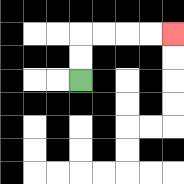{'start': '[3, 3]', 'end': '[7, 1]', 'path_directions': 'U,U,R,R,R,R', 'path_coordinates': '[[3, 3], [3, 2], [3, 1], [4, 1], [5, 1], [6, 1], [7, 1]]'}